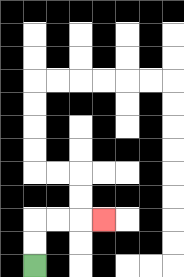{'start': '[1, 11]', 'end': '[4, 9]', 'path_directions': 'U,U,R,R,R', 'path_coordinates': '[[1, 11], [1, 10], [1, 9], [2, 9], [3, 9], [4, 9]]'}